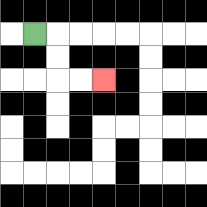{'start': '[1, 1]', 'end': '[4, 3]', 'path_directions': 'R,D,D,R,R', 'path_coordinates': '[[1, 1], [2, 1], [2, 2], [2, 3], [3, 3], [4, 3]]'}